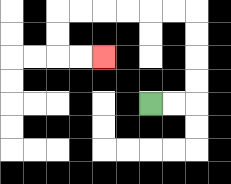{'start': '[6, 4]', 'end': '[4, 2]', 'path_directions': 'R,R,U,U,U,U,L,L,L,L,L,L,D,D,R,R', 'path_coordinates': '[[6, 4], [7, 4], [8, 4], [8, 3], [8, 2], [8, 1], [8, 0], [7, 0], [6, 0], [5, 0], [4, 0], [3, 0], [2, 0], [2, 1], [2, 2], [3, 2], [4, 2]]'}